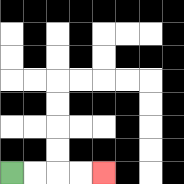{'start': '[0, 7]', 'end': '[4, 7]', 'path_directions': 'R,R,R,R', 'path_coordinates': '[[0, 7], [1, 7], [2, 7], [3, 7], [4, 7]]'}